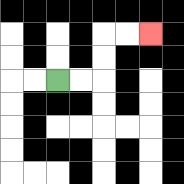{'start': '[2, 3]', 'end': '[6, 1]', 'path_directions': 'R,R,U,U,R,R', 'path_coordinates': '[[2, 3], [3, 3], [4, 3], [4, 2], [4, 1], [5, 1], [6, 1]]'}